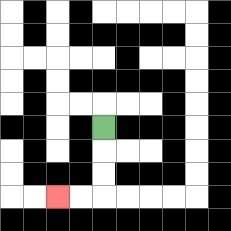{'start': '[4, 5]', 'end': '[2, 8]', 'path_directions': 'D,D,D,L,L', 'path_coordinates': '[[4, 5], [4, 6], [4, 7], [4, 8], [3, 8], [2, 8]]'}